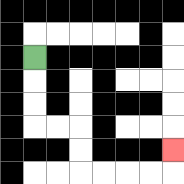{'start': '[1, 2]', 'end': '[7, 6]', 'path_directions': 'D,D,D,R,R,D,D,R,R,R,R,U', 'path_coordinates': '[[1, 2], [1, 3], [1, 4], [1, 5], [2, 5], [3, 5], [3, 6], [3, 7], [4, 7], [5, 7], [6, 7], [7, 7], [7, 6]]'}